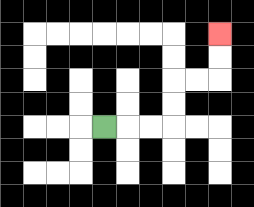{'start': '[4, 5]', 'end': '[9, 1]', 'path_directions': 'R,R,R,U,U,R,R,U,U', 'path_coordinates': '[[4, 5], [5, 5], [6, 5], [7, 5], [7, 4], [7, 3], [8, 3], [9, 3], [9, 2], [9, 1]]'}